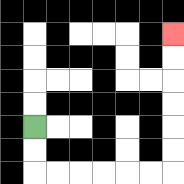{'start': '[1, 5]', 'end': '[7, 1]', 'path_directions': 'D,D,R,R,R,R,R,R,U,U,U,U,U,U', 'path_coordinates': '[[1, 5], [1, 6], [1, 7], [2, 7], [3, 7], [4, 7], [5, 7], [6, 7], [7, 7], [7, 6], [7, 5], [7, 4], [7, 3], [7, 2], [7, 1]]'}